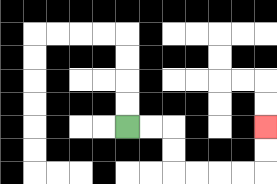{'start': '[5, 5]', 'end': '[11, 5]', 'path_directions': 'R,R,D,D,R,R,R,R,U,U', 'path_coordinates': '[[5, 5], [6, 5], [7, 5], [7, 6], [7, 7], [8, 7], [9, 7], [10, 7], [11, 7], [11, 6], [11, 5]]'}